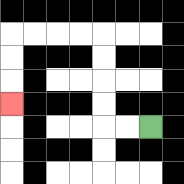{'start': '[6, 5]', 'end': '[0, 4]', 'path_directions': 'L,L,U,U,U,U,L,L,L,L,D,D,D', 'path_coordinates': '[[6, 5], [5, 5], [4, 5], [4, 4], [4, 3], [4, 2], [4, 1], [3, 1], [2, 1], [1, 1], [0, 1], [0, 2], [0, 3], [0, 4]]'}